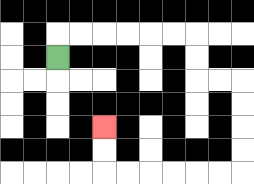{'start': '[2, 2]', 'end': '[4, 5]', 'path_directions': 'U,R,R,R,R,R,R,D,D,R,R,D,D,D,D,L,L,L,L,L,L,U,U', 'path_coordinates': '[[2, 2], [2, 1], [3, 1], [4, 1], [5, 1], [6, 1], [7, 1], [8, 1], [8, 2], [8, 3], [9, 3], [10, 3], [10, 4], [10, 5], [10, 6], [10, 7], [9, 7], [8, 7], [7, 7], [6, 7], [5, 7], [4, 7], [4, 6], [4, 5]]'}